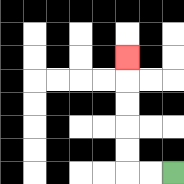{'start': '[7, 7]', 'end': '[5, 2]', 'path_directions': 'L,L,U,U,U,U,U', 'path_coordinates': '[[7, 7], [6, 7], [5, 7], [5, 6], [5, 5], [5, 4], [5, 3], [5, 2]]'}